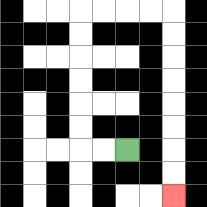{'start': '[5, 6]', 'end': '[7, 8]', 'path_directions': 'L,L,U,U,U,U,U,U,R,R,R,R,D,D,D,D,D,D,D,D', 'path_coordinates': '[[5, 6], [4, 6], [3, 6], [3, 5], [3, 4], [3, 3], [3, 2], [3, 1], [3, 0], [4, 0], [5, 0], [6, 0], [7, 0], [7, 1], [7, 2], [7, 3], [7, 4], [7, 5], [7, 6], [7, 7], [7, 8]]'}